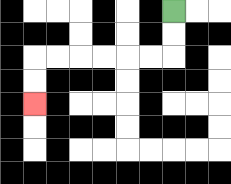{'start': '[7, 0]', 'end': '[1, 4]', 'path_directions': 'D,D,L,L,L,L,L,L,D,D', 'path_coordinates': '[[7, 0], [7, 1], [7, 2], [6, 2], [5, 2], [4, 2], [3, 2], [2, 2], [1, 2], [1, 3], [1, 4]]'}